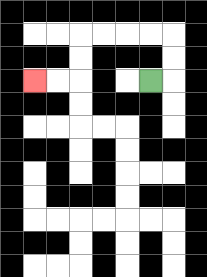{'start': '[6, 3]', 'end': '[1, 3]', 'path_directions': 'R,U,U,L,L,L,L,D,D,L,L', 'path_coordinates': '[[6, 3], [7, 3], [7, 2], [7, 1], [6, 1], [5, 1], [4, 1], [3, 1], [3, 2], [3, 3], [2, 3], [1, 3]]'}